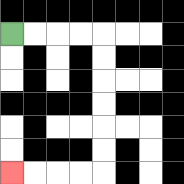{'start': '[0, 1]', 'end': '[0, 7]', 'path_directions': 'R,R,R,R,D,D,D,D,D,D,L,L,L,L', 'path_coordinates': '[[0, 1], [1, 1], [2, 1], [3, 1], [4, 1], [4, 2], [4, 3], [4, 4], [4, 5], [4, 6], [4, 7], [3, 7], [2, 7], [1, 7], [0, 7]]'}